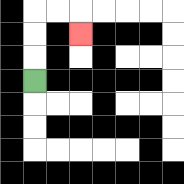{'start': '[1, 3]', 'end': '[3, 1]', 'path_directions': 'U,U,U,R,R,D', 'path_coordinates': '[[1, 3], [1, 2], [1, 1], [1, 0], [2, 0], [3, 0], [3, 1]]'}